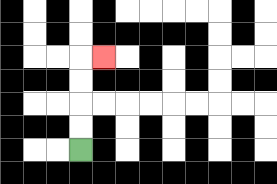{'start': '[3, 6]', 'end': '[4, 2]', 'path_directions': 'U,U,U,U,R', 'path_coordinates': '[[3, 6], [3, 5], [3, 4], [3, 3], [3, 2], [4, 2]]'}